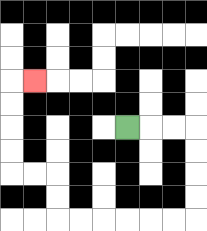{'start': '[5, 5]', 'end': '[1, 3]', 'path_directions': 'R,R,R,D,D,D,D,L,L,L,L,L,L,U,U,L,L,U,U,U,U,R', 'path_coordinates': '[[5, 5], [6, 5], [7, 5], [8, 5], [8, 6], [8, 7], [8, 8], [8, 9], [7, 9], [6, 9], [5, 9], [4, 9], [3, 9], [2, 9], [2, 8], [2, 7], [1, 7], [0, 7], [0, 6], [0, 5], [0, 4], [0, 3], [1, 3]]'}